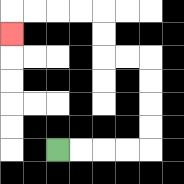{'start': '[2, 6]', 'end': '[0, 1]', 'path_directions': 'R,R,R,R,U,U,U,U,L,L,U,U,L,L,L,L,D', 'path_coordinates': '[[2, 6], [3, 6], [4, 6], [5, 6], [6, 6], [6, 5], [6, 4], [6, 3], [6, 2], [5, 2], [4, 2], [4, 1], [4, 0], [3, 0], [2, 0], [1, 0], [0, 0], [0, 1]]'}